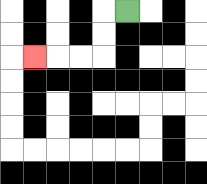{'start': '[5, 0]', 'end': '[1, 2]', 'path_directions': 'L,D,D,L,L,L', 'path_coordinates': '[[5, 0], [4, 0], [4, 1], [4, 2], [3, 2], [2, 2], [1, 2]]'}